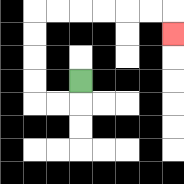{'start': '[3, 3]', 'end': '[7, 1]', 'path_directions': 'D,L,L,U,U,U,U,R,R,R,R,R,R,D', 'path_coordinates': '[[3, 3], [3, 4], [2, 4], [1, 4], [1, 3], [1, 2], [1, 1], [1, 0], [2, 0], [3, 0], [4, 0], [5, 0], [6, 0], [7, 0], [7, 1]]'}